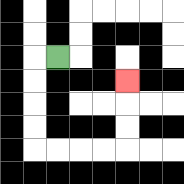{'start': '[2, 2]', 'end': '[5, 3]', 'path_directions': 'L,D,D,D,D,R,R,R,R,U,U,U', 'path_coordinates': '[[2, 2], [1, 2], [1, 3], [1, 4], [1, 5], [1, 6], [2, 6], [3, 6], [4, 6], [5, 6], [5, 5], [5, 4], [5, 3]]'}